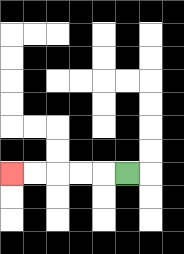{'start': '[5, 7]', 'end': '[0, 7]', 'path_directions': 'L,L,L,L,L', 'path_coordinates': '[[5, 7], [4, 7], [3, 7], [2, 7], [1, 7], [0, 7]]'}